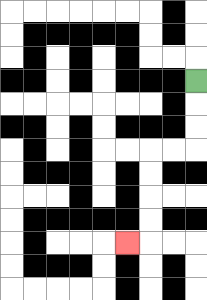{'start': '[8, 3]', 'end': '[5, 10]', 'path_directions': 'D,D,D,L,L,D,D,D,D,L', 'path_coordinates': '[[8, 3], [8, 4], [8, 5], [8, 6], [7, 6], [6, 6], [6, 7], [6, 8], [6, 9], [6, 10], [5, 10]]'}